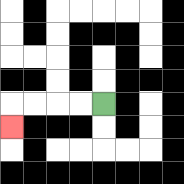{'start': '[4, 4]', 'end': '[0, 5]', 'path_directions': 'L,L,L,L,D', 'path_coordinates': '[[4, 4], [3, 4], [2, 4], [1, 4], [0, 4], [0, 5]]'}